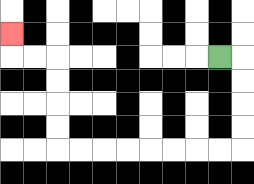{'start': '[9, 2]', 'end': '[0, 1]', 'path_directions': 'R,D,D,D,D,L,L,L,L,L,L,L,L,U,U,U,U,L,L,U', 'path_coordinates': '[[9, 2], [10, 2], [10, 3], [10, 4], [10, 5], [10, 6], [9, 6], [8, 6], [7, 6], [6, 6], [5, 6], [4, 6], [3, 6], [2, 6], [2, 5], [2, 4], [2, 3], [2, 2], [1, 2], [0, 2], [0, 1]]'}